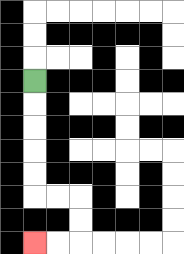{'start': '[1, 3]', 'end': '[1, 10]', 'path_directions': 'D,D,D,D,D,R,R,D,D,L,L', 'path_coordinates': '[[1, 3], [1, 4], [1, 5], [1, 6], [1, 7], [1, 8], [2, 8], [3, 8], [3, 9], [3, 10], [2, 10], [1, 10]]'}